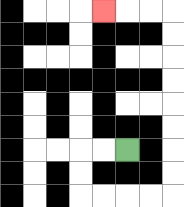{'start': '[5, 6]', 'end': '[4, 0]', 'path_directions': 'L,L,D,D,R,R,R,R,U,U,U,U,U,U,U,U,L,L,L', 'path_coordinates': '[[5, 6], [4, 6], [3, 6], [3, 7], [3, 8], [4, 8], [5, 8], [6, 8], [7, 8], [7, 7], [7, 6], [7, 5], [7, 4], [7, 3], [7, 2], [7, 1], [7, 0], [6, 0], [5, 0], [4, 0]]'}